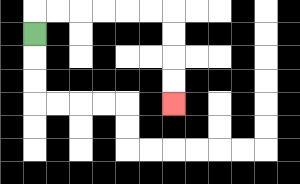{'start': '[1, 1]', 'end': '[7, 4]', 'path_directions': 'U,R,R,R,R,R,R,D,D,D,D', 'path_coordinates': '[[1, 1], [1, 0], [2, 0], [3, 0], [4, 0], [5, 0], [6, 0], [7, 0], [7, 1], [7, 2], [7, 3], [7, 4]]'}